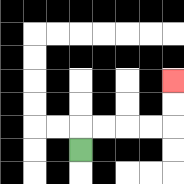{'start': '[3, 6]', 'end': '[7, 3]', 'path_directions': 'U,R,R,R,R,U,U', 'path_coordinates': '[[3, 6], [3, 5], [4, 5], [5, 5], [6, 5], [7, 5], [7, 4], [7, 3]]'}